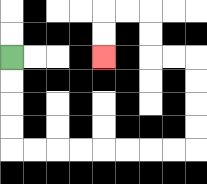{'start': '[0, 2]', 'end': '[4, 2]', 'path_directions': 'D,D,D,D,R,R,R,R,R,R,R,R,U,U,U,U,L,L,U,U,L,L,D,D', 'path_coordinates': '[[0, 2], [0, 3], [0, 4], [0, 5], [0, 6], [1, 6], [2, 6], [3, 6], [4, 6], [5, 6], [6, 6], [7, 6], [8, 6], [8, 5], [8, 4], [8, 3], [8, 2], [7, 2], [6, 2], [6, 1], [6, 0], [5, 0], [4, 0], [4, 1], [4, 2]]'}